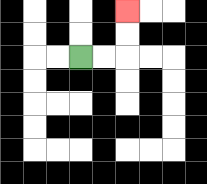{'start': '[3, 2]', 'end': '[5, 0]', 'path_directions': 'R,R,U,U', 'path_coordinates': '[[3, 2], [4, 2], [5, 2], [5, 1], [5, 0]]'}